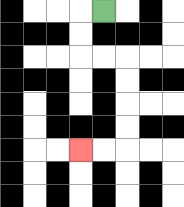{'start': '[4, 0]', 'end': '[3, 6]', 'path_directions': 'L,D,D,R,R,D,D,D,D,L,L', 'path_coordinates': '[[4, 0], [3, 0], [3, 1], [3, 2], [4, 2], [5, 2], [5, 3], [5, 4], [5, 5], [5, 6], [4, 6], [3, 6]]'}